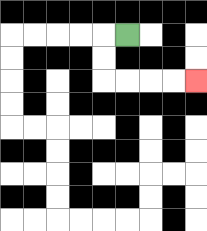{'start': '[5, 1]', 'end': '[8, 3]', 'path_directions': 'L,D,D,R,R,R,R', 'path_coordinates': '[[5, 1], [4, 1], [4, 2], [4, 3], [5, 3], [6, 3], [7, 3], [8, 3]]'}